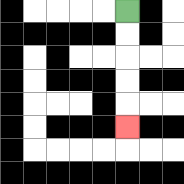{'start': '[5, 0]', 'end': '[5, 5]', 'path_directions': 'D,D,D,D,D', 'path_coordinates': '[[5, 0], [5, 1], [5, 2], [5, 3], [5, 4], [5, 5]]'}